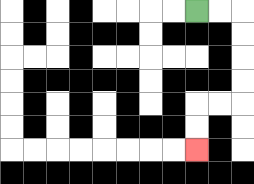{'start': '[8, 0]', 'end': '[8, 6]', 'path_directions': 'R,R,D,D,D,D,L,L,D,D', 'path_coordinates': '[[8, 0], [9, 0], [10, 0], [10, 1], [10, 2], [10, 3], [10, 4], [9, 4], [8, 4], [8, 5], [8, 6]]'}